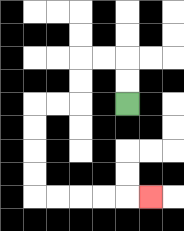{'start': '[5, 4]', 'end': '[6, 8]', 'path_directions': 'U,U,L,L,D,D,L,L,D,D,D,D,R,R,R,R,R', 'path_coordinates': '[[5, 4], [5, 3], [5, 2], [4, 2], [3, 2], [3, 3], [3, 4], [2, 4], [1, 4], [1, 5], [1, 6], [1, 7], [1, 8], [2, 8], [3, 8], [4, 8], [5, 8], [6, 8]]'}